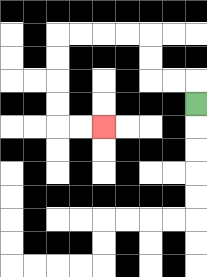{'start': '[8, 4]', 'end': '[4, 5]', 'path_directions': 'U,L,L,U,U,L,L,L,L,D,D,D,D,R,R', 'path_coordinates': '[[8, 4], [8, 3], [7, 3], [6, 3], [6, 2], [6, 1], [5, 1], [4, 1], [3, 1], [2, 1], [2, 2], [2, 3], [2, 4], [2, 5], [3, 5], [4, 5]]'}